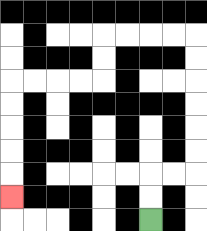{'start': '[6, 9]', 'end': '[0, 8]', 'path_directions': 'U,U,R,R,U,U,U,U,U,U,L,L,L,L,D,D,L,L,L,L,D,D,D,D,D', 'path_coordinates': '[[6, 9], [6, 8], [6, 7], [7, 7], [8, 7], [8, 6], [8, 5], [8, 4], [8, 3], [8, 2], [8, 1], [7, 1], [6, 1], [5, 1], [4, 1], [4, 2], [4, 3], [3, 3], [2, 3], [1, 3], [0, 3], [0, 4], [0, 5], [0, 6], [0, 7], [0, 8]]'}